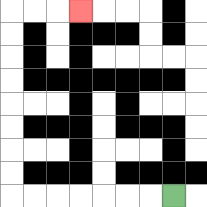{'start': '[7, 8]', 'end': '[3, 0]', 'path_directions': 'L,L,L,L,L,L,L,U,U,U,U,U,U,U,U,R,R,R', 'path_coordinates': '[[7, 8], [6, 8], [5, 8], [4, 8], [3, 8], [2, 8], [1, 8], [0, 8], [0, 7], [0, 6], [0, 5], [0, 4], [0, 3], [0, 2], [0, 1], [0, 0], [1, 0], [2, 0], [3, 0]]'}